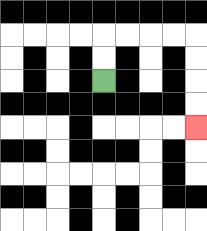{'start': '[4, 3]', 'end': '[8, 5]', 'path_directions': 'U,U,R,R,R,R,D,D,D,D', 'path_coordinates': '[[4, 3], [4, 2], [4, 1], [5, 1], [6, 1], [7, 1], [8, 1], [8, 2], [8, 3], [8, 4], [8, 5]]'}